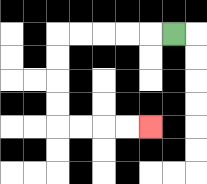{'start': '[7, 1]', 'end': '[6, 5]', 'path_directions': 'L,L,L,L,L,D,D,D,D,R,R,R,R', 'path_coordinates': '[[7, 1], [6, 1], [5, 1], [4, 1], [3, 1], [2, 1], [2, 2], [2, 3], [2, 4], [2, 5], [3, 5], [4, 5], [5, 5], [6, 5]]'}